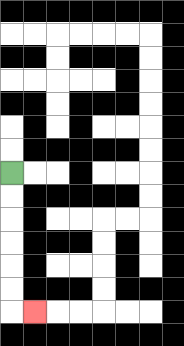{'start': '[0, 7]', 'end': '[1, 13]', 'path_directions': 'D,D,D,D,D,D,R', 'path_coordinates': '[[0, 7], [0, 8], [0, 9], [0, 10], [0, 11], [0, 12], [0, 13], [1, 13]]'}